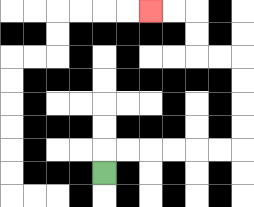{'start': '[4, 7]', 'end': '[6, 0]', 'path_directions': 'U,R,R,R,R,R,R,U,U,U,U,L,L,U,U,L,L', 'path_coordinates': '[[4, 7], [4, 6], [5, 6], [6, 6], [7, 6], [8, 6], [9, 6], [10, 6], [10, 5], [10, 4], [10, 3], [10, 2], [9, 2], [8, 2], [8, 1], [8, 0], [7, 0], [6, 0]]'}